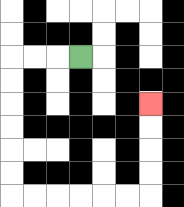{'start': '[3, 2]', 'end': '[6, 4]', 'path_directions': 'L,L,L,D,D,D,D,D,D,R,R,R,R,R,R,U,U,U,U', 'path_coordinates': '[[3, 2], [2, 2], [1, 2], [0, 2], [0, 3], [0, 4], [0, 5], [0, 6], [0, 7], [0, 8], [1, 8], [2, 8], [3, 8], [4, 8], [5, 8], [6, 8], [6, 7], [6, 6], [6, 5], [6, 4]]'}